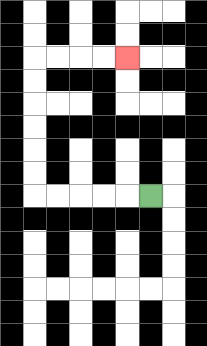{'start': '[6, 8]', 'end': '[5, 2]', 'path_directions': 'L,L,L,L,L,U,U,U,U,U,U,R,R,R,R', 'path_coordinates': '[[6, 8], [5, 8], [4, 8], [3, 8], [2, 8], [1, 8], [1, 7], [1, 6], [1, 5], [1, 4], [1, 3], [1, 2], [2, 2], [3, 2], [4, 2], [5, 2]]'}